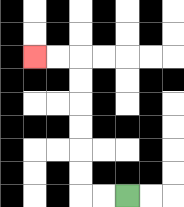{'start': '[5, 8]', 'end': '[1, 2]', 'path_directions': 'L,L,U,U,U,U,U,U,L,L', 'path_coordinates': '[[5, 8], [4, 8], [3, 8], [3, 7], [3, 6], [3, 5], [3, 4], [3, 3], [3, 2], [2, 2], [1, 2]]'}